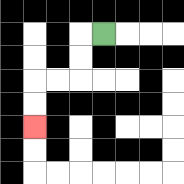{'start': '[4, 1]', 'end': '[1, 5]', 'path_directions': 'L,D,D,L,L,D,D', 'path_coordinates': '[[4, 1], [3, 1], [3, 2], [3, 3], [2, 3], [1, 3], [1, 4], [1, 5]]'}